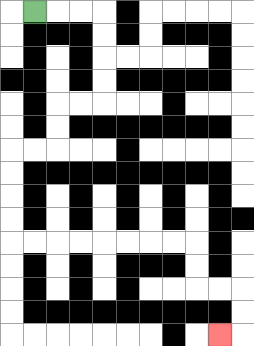{'start': '[1, 0]', 'end': '[9, 14]', 'path_directions': 'R,R,R,D,D,D,D,L,L,D,D,L,L,D,D,D,D,R,R,R,R,R,R,R,R,D,D,R,R,D,D,L', 'path_coordinates': '[[1, 0], [2, 0], [3, 0], [4, 0], [4, 1], [4, 2], [4, 3], [4, 4], [3, 4], [2, 4], [2, 5], [2, 6], [1, 6], [0, 6], [0, 7], [0, 8], [0, 9], [0, 10], [1, 10], [2, 10], [3, 10], [4, 10], [5, 10], [6, 10], [7, 10], [8, 10], [8, 11], [8, 12], [9, 12], [10, 12], [10, 13], [10, 14], [9, 14]]'}